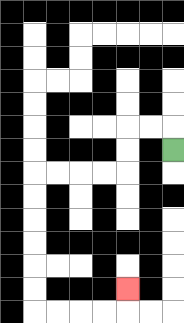{'start': '[7, 6]', 'end': '[5, 12]', 'path_directions': 'U,L,L,D,D,L,L,L,L,D,D,D,D,D,D,R,R,R,R,U', 'path_coordinates': '[[7, 6], [7, 5], [6, 5], [5, 5], [5, 6], [5, 7], [4, 7], [3, 7], [2, 7], [1, 7], [1, 8], [1, 9], [1, 10], [1, 11], [1, 12], [1, 13], [2, 13], [3, 13], [4, 13], [5, 13], [5, 12]]'}